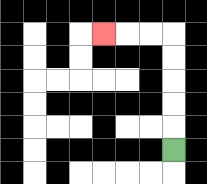{'start': '[7, 6]', 'end': '[4, 1]', 'path_directions': 'U,U,U,U,U,L,L,L', 'path_coordinates': '[[7, 6], [7, 5], [7, 4], [7, 3], [7, 2], [7, 1], [6, 1], [5, 1], [4, 1]]'}